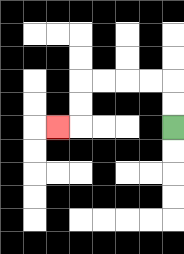{'start': '[7, 5]', 'end': '[2, 5]', 'path_directions': 'U,U,L,L,L,L,D,D,L', 'path_coordinates': '[[7, 5], [7, 4], [7, 3], [6, 3], [5, 3], [4, 3], [3, 3], [3, 4], [3, 5], [2, 5]]'}